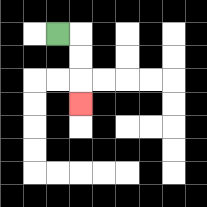{'start': '[2, 1]', 'end': '[3, 4]', 'path_directions': 'R,D,D,D', 'path_coordinates': '[[2, 1], [3, 1], [3, 2], [3, 3], [3, 4]]'}